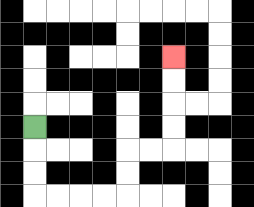{'start': '[1, 5]', 'end': '[7, 2]', 'path_directions': 'D,D,D,R,R,R,R,U,U,R,R,U,U,U,U', 'path_coordinates': '[[1, 5], [1, 6], [1, 7], [1, 8], [2, 8], [3, 8], [4, 8], [5, 8], [5, 7], [5, 6], [6, 6], [7, 6], [7, 5], [7, 4], [7, 3], [7, 2]]'}